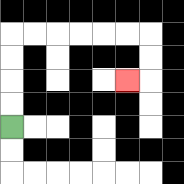{'start': '[0, 5]', 'end': '[5, 3]', 'path_directions': 'U,U,U,U,R,R,R,R,R,R,D,D,L', 'path_coordinates': '[[0, 5], [0, 4], [0, 3], [0, 2], [0, 1], [1, 1], [2, 1], [3, 1], [4, 1], [5, 1], [6, 1], [6, 2], [6, 3], [5, 3]]'}